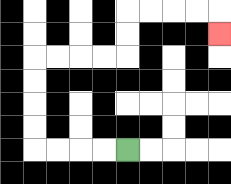{'start': '[5, 6]', 'end': '[9, 1]', 'path_directions': 'L,L,L,L,U,U,U,U,R,R,R,R,U,U,R,R,R,R,D', 'path_coordinates': '[[5, 6], [4, 6], [3, 6], [2, 6], [1, 6], [1, 5], [1, 4], [1, 3], [1, 2], [2, 2], [3, 2], [4, 2], [5, 2], [5, 1], [5, 0], [6, 0], [7, 0], [8, 0], [9, 0], [9, 1]]'}